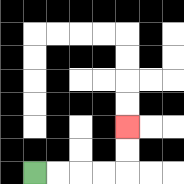{'start': '[1, 7]', 'end': '[5, 5]', 'path_directions': 'R,R,R,R,U,U', 'path_coordinates': '[[1, 7], [2, 7], [3, 7], [4, 7], [5, 7], [5, 6], [5, 5]]'}